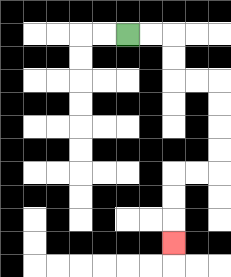{'start': '[5, 1]', 'end': '[7, 10]', 'path_directions': 'R,R,D,D,R,R,D,D,D,D,L,L,D,D,D', 'path_coordinates': '[[5, 1], [6, 1], [7, 1], [7, 2], [7, 3], [8, 3], [9, 3], [9, 4], [9, 5], [9, 6], [9, 7], [8, 7], [7, 7], [7, 8], [7, 9], [7, 10]]'}